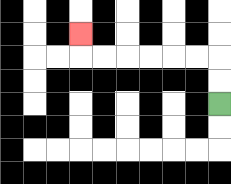{'start': '[9, 4]', 'end': '[3, 1]', 'path_directions': 'U,U,L,L,L,L,L,L,U', 'path_coordinates': '[[9, 4], [9, 3], [9, 2], [8, 2], [7, 2], [6, 2], [5, 2], [4, 2], [3, 2], [3, 1]]'}